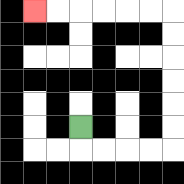{'start': '[3, 5]', 'end': '[1, 0]', 'path_directions': 'D,R,R,R,R,U,U,U,U,U,U,L,L,L,L,L,L', 'path_coordinates': '[[3, 5], [3, 6], [4, 6], [5, 6], [6, 6], [7, 6], [7, 5], [7, 4], [7, 3], [7, 2], [7, 1], [7, 0], [6, 0], [5, 0], [4, 0], [3, 0], [2, 0], [1, 0]]'}